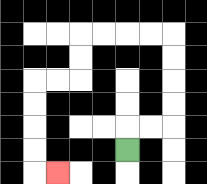{'start': '[5, 6]', 'end': '[2, 7]', 'path_directions': 'U,R,R,U,U,U,U,L,L,L,L,D,D,L,L,D,D,D,D,R', 'path_coordinates': '[[5, 6], [5, 5], [6, 5], [7, 5], [7, 4], [7, 3], [7, 2], [7, 1], [6, 1], [5, 1], [4, 1], [3, 1], [3, 2], [3, 3], [2, 3], [1, 3], [1, 4], [1, 5], [1, 6], [1, 7], [2, 7]]'}